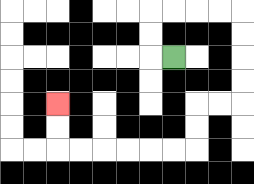{'start': '[7, 2]', 'end': '[2, 4]', 'path_directions': 'L,U,U,R,R,R,R,D,D,D,D,L,L,D,D,L,L,L,L,L,L,U,U', 'path_coordinates': '[[7, 2], [6, 2], [6, 1], [6, 0], [7, 0], [8, 0], [9, 0], [10, 0], [10, 1], [10, 2], [10, 3], [10, 4], [9, 4], [8, 4], [8, 5], [8, 6], [7, 6], [6, 6], [5, 6], [4, 6], [3, 6], [2, 6], [2, 5], [2, 4]]'}